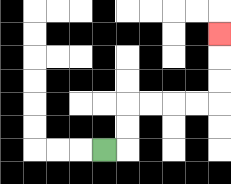{'start': '[4, 6]', 'end': '[9, 1]', 'path_directions': 'R,U,U,R,R,R,R,U,U,U', 'path_coordinates': '[[4, 6], [5, 6], [5, 5], [5, 4], [6, 4], [7, 4], [8, 4], [9, 4], [9, 3], [9, 2], [9, 1]]'}